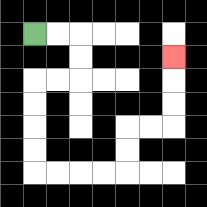{'start': '[1, 1]', 'end': '[7, 2]', 'path_directions': 'R,R,D,D,L,L,D,D,D,D,R,R,R,R,U,U,R,R,U,U,U', 'path_coordinates': '[[1, 1], [2, 1], [3, 1], [3, 2], [3, 3], [2, 3], [1, 3], [1, 4], [1, 5], [1, 6], [1, 7], [2, 7], [3, 7], [4, 7], [5, 7], [5, 6], [5, 5], [6, 5], [7, 5], [7, 4], [7, 3], [7, 2]]'}